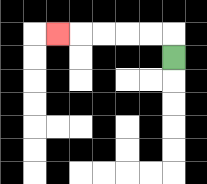{'start': '[7, 2]', 'end': '[2, 1]', 'path_directions': 'U,L,L,L,L,L', 'path_coordinates': '[[7, 2], [7, 1], [6, 1], [5, 1], [4, 1], [3, 1], [2, 1]]'}